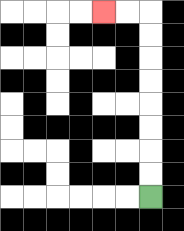{'start': '[6, 8]', 'end': '[4, 0]', 'path_directions': 'U,U,U,U,U,U,U,U,L,L', 'path_coordinates': '[[6, 8], [6, 7], [6, 6], [6, 5], [6, 4], [6, 3], [6, 2], [6, 1], [6, 0], [5, 0], [4, 0]]'}